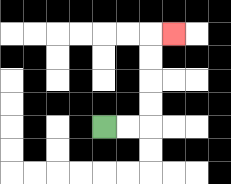{'start': '[4, 5]', 'end': '[7, 1]', 'path_directions': 'R,R,U,U,U,U,R', 'path_coordinates': '[[4, 5], [5, 5], [6, 5], [6, 4], [6, 3], [6, 2], [6, 1], [7, 1]]'}